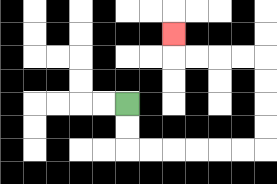{'start': '[5, 4]', 'end': '[7, 1]', 'path_directions': 'D,D,R,R,R,R,R,R,U,U,U,U,L,L,L,L,U', 'path_coordinates': '[[5, 4], [5, 5], [5, 6], [6, 6], [7, 6], [8, 6], [9, 6], [10, 6], [11, 6], [11, 5], [11, 4], [11, 3], [11, 2], [10, 2], [9, 2], [8, 2], [7, 2], [7, 1]]'}